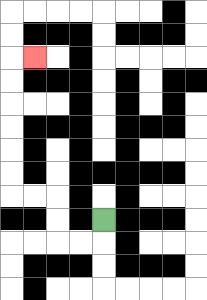{'start': '[4, 9]', 'end': '[1, 2]', 'path_directions': 'D,L,L,U,U,L,L,U,U,U,U,U,U,R', 'path_coordinates': '[[4, 9], [4, 10], [3, 10], [2, 10], [2, 9], [2, 8], [1, 8], [0, 8], [0, 7], [0, 6], [0, 5], [0, 4], [0, 3], [0, 2], [1, 2]]'}